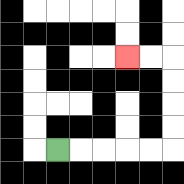{'start': '[2, 6]', 'end': '[5, 2]', 'path_directions': 'R,R,R,R,R,U,U,U,U,L,L', 'path_coordinates': '[[2, 6], [3, 6], [4, 6], [5, 6], [6, 6], [7, 6], [7, 5], [7, 4], [7, 3], [7, 2], [6, 2], [5, 2]]'}